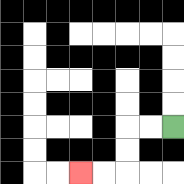{'start': '[7, 5]', 'end': '[3, 7]', 'path_directions': 'L,L,D,D,L,L', 'path_coordinates': '[[7, 5], [6, 5], [5, 5], [5, 6], [5, 7], [4, 7], [3, 7]]'}